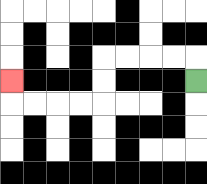{'start': '[8, 3]', 'end': '[0, 3]', 'path_directions': 'U,L,L,L,L,D,D,L,L,L,L,U', 'path_coordinates': '[[8, 3], [8, 2], [7, 2], [6, 2], [5, 2], [4, 2], [4, 3], [4, 4], [3, 4], [2, 4], [1, 4], [0, 4], [0, 3]]'}